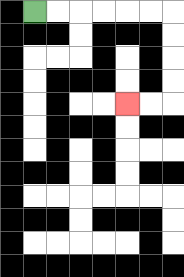{'start': '[1, 0]', 'end': '[5, 4]', 'path_directions': 'R,R,R,R,R,R,D,D,D,D,L,L', 'path_coordinates': '[[1, 0], [2, 0], [3, 0], [4, 0], [5, 0], [6, 0], [7, 0], [7, 1], [7, 2], [7, 3], [7, 4], [6, 4], [5, 4]]'}